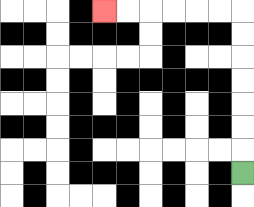{'start': '[10, 7]', 'end': '[4, 0]', 'path_directions': 'U,U,U,U,U,U,U,L,L,L,L,L,L', 'path_coordinates': '[[10, 7], [10, 6], [10, 5], [10, 4], [10, 3], [10, 2], [10, 1], [10, 0], [9, 0], [8, 0], [7, 0], [6, 0], [5, 0], [4, 0]]'}